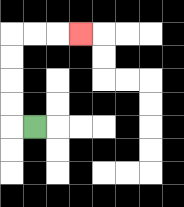{'start': '[1, 5]', 'end': '[3, 1]', 'path_directions': 'L,U,U,U,U,R,R,R', 'path_coordinates': '[[1, 5], [0, 5], [0, 4], [0, 3], [0, 2], [0, 1], [1, 1], [2, 1], [3, 1]]'}